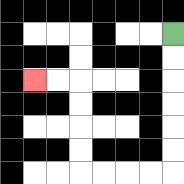{'start': '[7, 1]', 'end': '[1, 3]', 'path_directions': 'D,D,D,D,D,D,L,L,L,L,U,U,U,U,L,L', 'path_coordinates': '[[7, 1], [7, 2], [7, 3], [7, 4], [7, 5], [7, 6], [7, 7], [6, 7], [5, 7], [4, 7], [3, 7], [3, 6], [3, 5], [3, 4], [3, 3], [2, 3], [1, 3]]'}